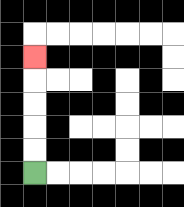{'start': '[1, 7]', 'end': '[1, 2]', 'path_directions': 'U,U,U,U,U', 'path_coordinates': '[[1, 7], [1, 6], [1, 5], [1, 4], [1, 3], [1, 2]]'}